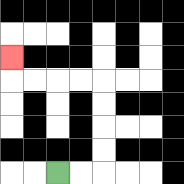{'start': '[2, 7]', 'end': '[0, 2]', 'path_directions': 'R,R,U,U,U,U,L,L,L,L,U', 'path_coordinates': '[[2, 7], [3, 7], [4, 7], [4, 6], [4, 5], [4, 4], [4, 3], [3, 3], [2, 3], [1, 3], [0, 3], [0, 2]]'}